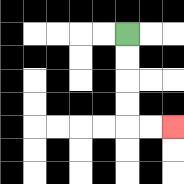{'start': '[5, 1]', 'end': '[7, 5]', 'path_directions': 'D,D,D,D,R,R', 'path_coordinates': '[[5, 1], [5, 2], [5, 3], [5, 4], [5, 5], [6, 5], [7, 5]]'}